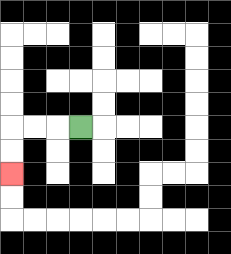{'start': '[3, 5]', 'end': '[0, 7]', 'path_directions': 'L,L,L,D,D', 'path_coordinates': '[[3, 5], [2, 5], [1, 5], [0, 5], [0, 6], [0, 7]]'}